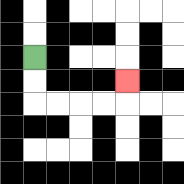{'start': '[1, 2]', 'end': '[5, 3]', 'path_directions': 'D,D,R,R,R,R,U', 'path_coordinates': '[[1, 2], [1, 3], [1, 4], [2, 4], [3, 4], [4, 4], [5, 4], [5, 3]]'}